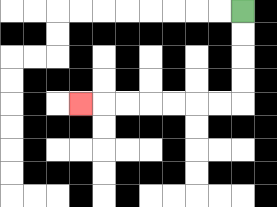{'start': '[10, 0]', 'end': '[3, 4]', 'path_directions': 'D,D,D,D,L,L,L,L,L,L,L', 'path_coordinates': '[[10, 0], [10, 1], [10, 2], [10, 3], [10, 4], [9, 4], [8, 4], [7, 4], [6, 4], [5, 4], [4, 4], [3, 4]]'}